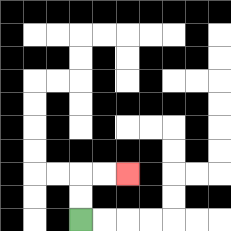{'start': '[3, 9]', 'end': '[5, 7]', 'path_directions': 'U,U,R,R', 'path_coordinates': '[[3, 9], [3, 8], [3, 7], [4, 7], [5, 7]]'}